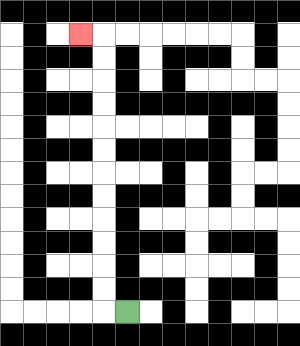{'start': '[5, 13]', 'end': '[3, 1]', 'path_directions': 'L,U,U,U,U,U,U,U,U,U,U,U,U,L', 'path_coordinates': '[[5, 13], [4, 13], [4, 12], [4, 11], [4, 10], [4, 9], [4, 8], [4, 7], [4, 6], [4, 5], [4, 4], [4, 3], [4, 2], [4, 1], [3, 1]]'}